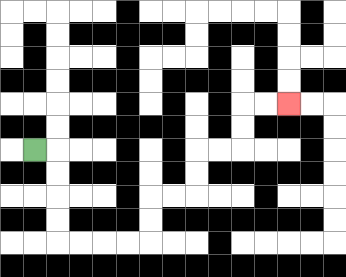{'start': '[1, 6]', 'end': '[12, 4]', 'path_directions': 'R,D,D,D,D,R,R,R,R,U,U,R,R,U,U,R,R,U,U,R,R', 'path_coordinates': '[[1, 6], [2, 6], [2, 7], [2, 8], [2, 9], [2, 10], [3, 10], [4, 10], [5, 10], [6, 10], [6, 9], [6, 8], [7, 8], [8, 8], [8, 7], [8, 6], [9, 6], [10, 6], [10, 5], [10, 4], [11, 4], [12, 4]]'}